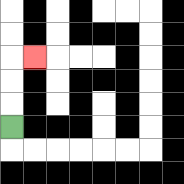{'start': '[0, 5]', 'end': '[1, 2]', 'path_directions': 'U,U,U,R', 'path_coordinates': '[[0, 5], [0, 4], [0, 3], [0, 2], [1, 2]]'}